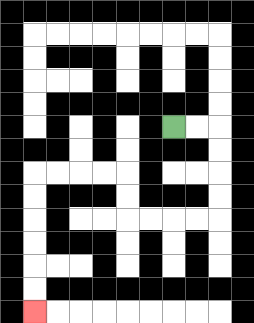{'start': '[7, 5]', 'end': '[1, 13]', 'path_directions': 'R,R,D,D,D,D,L,L,L,L,U,U,L,L,L,L,D,D,D,D,D,D', 'path_coordinates': '[[7, 5], [8, 5], [9, 5], [9, 6], [9, 7], [9, 8], [9, 9], [8, 9], [7, 9], [6, 9], [5, 9], [5, 8], [5, 7], [4, 7], [3, 7], [2, 7], [1, 7], [1, 8], [1, 9], [1, 10], [1, 11], [1, 12], [1, 13]]'}